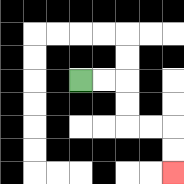{'start': '[3, 3]', 'end': '[7, 7]', 'path_directions': 'R,R,D,D,R,R,D,D', 'path_coordinates': '[[3, 3], [4, 3], [5, 3], [5, 4], [5, 5], [6, 5], [7, 5], [7, 6], [7, 7]]'}